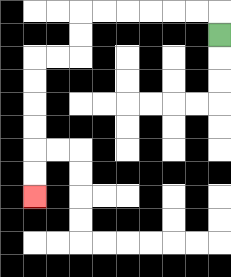{'start': '[9, 1]', 'end': '[1, 8]', 'path_directions': 'U,L,L,L,L,L,L,D,D,L,L,D,D,D,D,D,D', 'path_coordinates': '[[9, 1], [9, 0], [8, 0], [7, 0], [6, 0], [5, 0], [4, 0], [3, 0], [3, 1], [3, 2], [2, 2], [1, 2], [1, 3], [1, 4], [1, 5], [1, 6], [1, 7], [1, 8]]'}